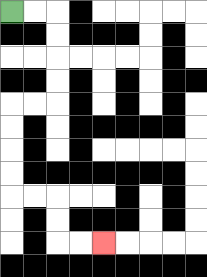{'start': '[0, 0]', 'end': '[4, 10]', 'path_directions': 'R,R,D,D,D,D,L,L,D,D,D,D,R,R,D,D,R,R', 'path_coordinates': '[[0, 0], [1, 0], [2, 0], [2, 1], [2, 2], [2, 3], [2, 4], [1, 4], [0, 4], [0, 5], [0, 6], [0, 7], [0, 8], [1, 8], [2, 8], [2, 9], [2, 10], [3, 10], [4, 10]]'}